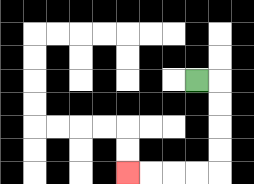{'start': '[8, 3]', 'end': '[5, 7]', 'path_directions': 'R,D,D,D,D,L,L,L,L', 'path_coordinates': '[[8, 3], [9, 3], [9, 4], [9, 5], [9, 6], [9, 7], [8, 7], [7, 7], [6, 7], [5, 7]]'}